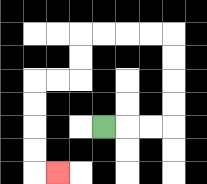{'start': '[4, 5]', 'end': '[2, 7]', 'path_directions': 'R,R,R,U,U,U,U,L,L,L,L,D,D,L,L,D,D,D,D,R', 'path_coordinates': '[[4, 5], [5, 5], [6, 5], [7, 5], [7, 4], [7, 3], [7, 2], [7, 1], [6, 1], [5, 1], [4, 1], [3, 1], [3, 2], [3, 3], [2, 3], [1, 3], [1, 4], [1, 5], [1, 6], [1, 7], [2, 7]]'}